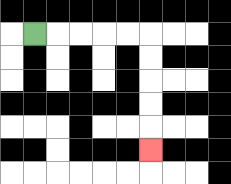{'start': '[1, 1]', 'end': '[6, 6]', 'path_directions': 'R,R,R,R,R,D,D,D,D,D', 'path_coordinates': '[[1, 1], [2, 1], [3, 1], [4, 1], [5, 1], [6, 1], [6, 2], [6, 3], [6, 4], [6, 5], [6, 6]]'}